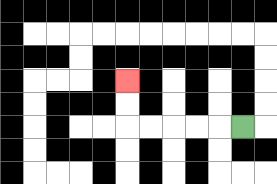{'start': '[10, 5]', 'end': '[5, 3]', 'path_directions': 'L,L,L,L,L,U,U', 'path_coordinates': '[[10, 5], [9, 5], [8, 5], [7, 5], [6, 5], [5, 5], [5, 4], [5, 3]]'}